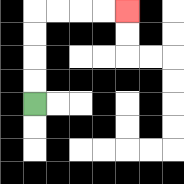{'start': '[1, 4]', 'end': '[5, 0]', 'path_directions': 'U,U,U,U,R,R,R,R', 'path_coordinates': '[[1, 4], [1, 3], [1, 2], [1, 1], [1, 0], [2, 0], [3, 0], [4, 0], [5, 0]]'}